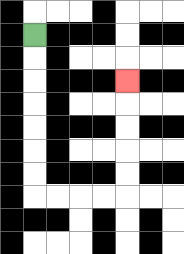{'start': '[1, 1]', 'end': '[5, 3]', 'path_directions': 'D,D,D,D,D,D,D,R,R,R,R,U,U,U,U,U', 'path_coordinates': '[[1, 1], [1, 2], [1, 3], [1, 4], [1, 5], [1, 6], [1, 7], [1, 8], [2, 8], [3, 8], [4, 8], [5, 8], [5, 7], [5, 6], [5, 5], [5, 4], [5, 3]]'}